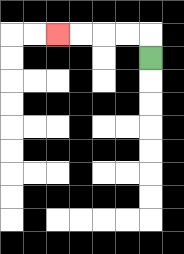{'start': '[6, 2]', 'end': '[2, 1]', 'path_directions': 'U,L,L,L,L', 'path_coordinates': '[[6, 2], [6, 1], [5, 1], [4, 1], [3, 1], [2, 1]]'}